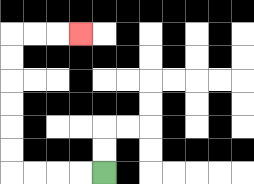{'start': '[4, 7]', 'end': '[3, 1]', 'path_directions': 'L,L,L,L,U,U,U,U,U,U,R,R,R', 'path_coordinates': '[[4, 7], [3, 7], [2, 7], [1, 7], [0, 7], [0, 6], [0, 5], [0, 4], [0, 3], [0, 2], [0, 1], [1, 1], [2, 1], [3, 1]]'}